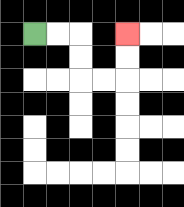{'start': '[1, 1]', 'end': '[5, 1]', 'path_directions': 'R,R,D,D,R,R,U,U', 'path_coordinates': '[[1, 1], [2, 1], [3, 1], [3, 2], [3, 3], [4, 3], [5, 3], [5, 2], [5, 1]]'}